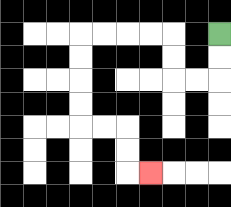{'start': '[9, 1]', 'end': '[6, 7]', 'path_directions': 'D,D,L,L,U,U,L,L,L,L,D,D,D,D,R,R,D,D,R', 'path_coordinates': '[[9, 1], [9, 2], [9, 3], [8, 3], [7, 3], [7, 2], [7, 1], [6, 1], [5, 1], [4, 1], [3, 1], [3, 2], [3, 3], [3, 4], [3, 5], [4, 5], [5, 5], [5, 6], [5, 7], [6, 7]]'}